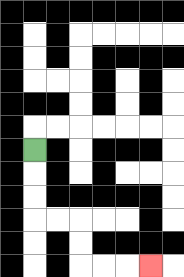{'start': '[1, 6]', 'end': '[6, 11]', 'path_directions': 'D,D,D,R,R,D,D,R,R,R', 'path_coordinates': '[[1, 6], [1, 7], [1, 8], [1, 9], [2, 9], [3, 9], [3, 10], [3, 11], [4, 11], [5, 11], [6, 11]]'}